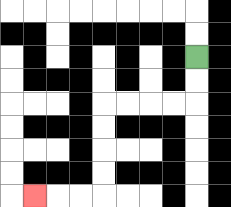{'start': '[8, 2]', 'end': '[1, 8]', 'path_directions': 'D,D,L,L,L,L,D,D,D,D,L,L,L', 'path_coordinates': '[[8, 2], [8, 3], [8, 4], [7, 4], [6, 4], [5, 4], [4, 4], [4, 5], [4, 6], [4, 7], [4, 8], [3, 8], [2, 8], [1, 8]]'}